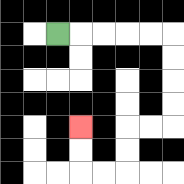{'start': '[2, 1]', 'end': '[3, 5]', 'path_directions': 'R,R,R,R,R,D,D,D,D,L,L,D,D,L,L,U,U', 'path_coordinates': '[[2, 1], [3, 1], [4, 1], [5, 1], [6, 1], [7, 1], [7, 2], [7, 3], [7, 4], [7, 5], [6, 5], [5, 5], [5, 6], [5, 7], [4, 7], [3, 7], [3, 6], [3, 5]]'}